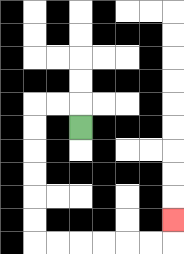{'start': '[3, 5]', 'end': '[7, 9]', 'path_directions': 'U,L,L,D,D,D,D,D,D,R,R,R,R,R,R,U', 'path_coordinates': '[[3, 5], [3, 4], [2, 4], [1, 4], [1, 5], [1, 6], [1, 7], [1, 8], [1, 9], [1, 10], [2, 10], [3, 10], [4, 10], [5, 10], [6, 10], [7, 10], [7, 9]]'}